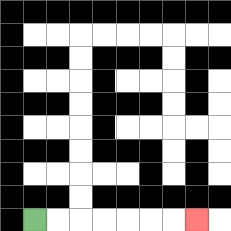{'start': '[1, 9]', 'end': '[8, 9]', 'path_directions': 'R,R,R,R,R,R,R', 'path_coordinates': '[[1, 9], [2, 9], [3, 9], [4, 9], [5, 9], [6, 9], [7, 9], [8, 9]]'}